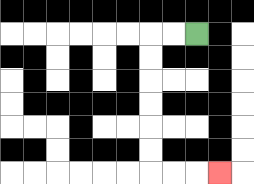{'start': '[8, 1]', 'end': '[9, 7]', 'path_directions': 'L,L,D,D,D,D,D,D,R,R,R', 'path_coordinates': '[[8, 1], [7, 1], [6, 1], [6, 2], [6, 3], [6, 4], [6, 5], [6, 6], [6, 7], [7, 7], [8, 7], [9, 7]]'}